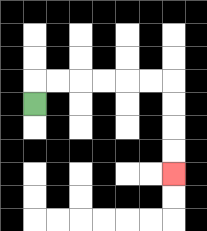{'start': '[1, 4]', 'end': '[7, 7]', 'path_directions': 'U,R,R,R,R,R,R,D,D,D,D', 'path_coordinates': '[[1, 4], [1, 3], [2, 3], [3, 3], [4, 3], [5, 3], [6, 3], [7, 3], [7, 4], [7, 5], [7, 6], [7, 7]]'}